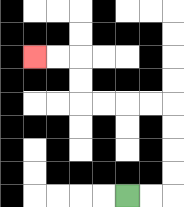{'start': '[5, 8]', 'end': '[1, 2]', 'path_directions': 'R,R,U,U,U,U,L,L,L,L,U,U,L,L', 'path_coordinates': '[[5, 8], [6, 8], [7, 8], [7, 7], [7, 6], [7, 5], [7, 4], [6, 4], [5, 4], [4, 4], [3, 4], [3, 3], [3, 2], [2, 2], [1, 2]]'}